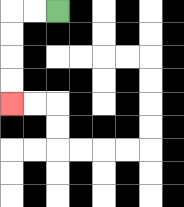{'start': '[2, 0]', 'end': '[0, 4]', 'path_directions': 'L,L,D,D,D,D', 'path_coordinates': '[[2, 0], [1, 0], [0, 0], [0, 1], [0, 2], [0, 3], [0, 4]]'}